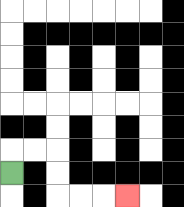{'start': '[0, 7]', 'end': '[5, 8]', 'path_directions': 'U,R,R,D,D,R,R,R', 'path_coordinates': '[[0, 7], [0, 6], [1, 6], [2, 6], [2, 7], [2, 8], [3, 8], [4, 8], [5, 8]]'}